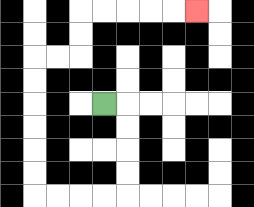{'start': '[4, 4]', 'end': '[8, 0]', 'path_directions': 'R,D,D,D,D,L,L,L,L,U,U,U,U,U,U,R,R,U,U,R,R,R,R,R', 'path_coordinates': '[[4, 4], [5, 4], [5, 5], [5, 6], [5, 7], [5, 8], [4, 8], [3, 8], [2, 8], [1, 8], [1, 7], [1, 6], [1, 5], [1, 4], [1, 3], [1, 2], [2, 2], [3, 2], [3, 1], [3, 0], [4, 0], [5, 0], [6, 0], [7, 0], [8, 0]]'}